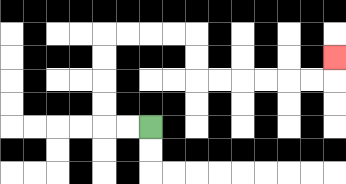{'start': '[6, 5]', 'end': '[14, 2]', 'path_directions': 'L,L,U,U,U,U,R,R,R,R,D,D,R,R,R,R,R,R,U', 'path_coordinates': '[[6, 5], [5, 5], [4, 5], [4, 4], [4, 3], [4, 2], [4, 1], [5, 1], [6, 1], [7, 1], [8, 1], [8, 2], [8, 3], [9, 3], [10, 3], [11, 3], [12, 3], [13, 3], [14, 3], [14, 2]]'}